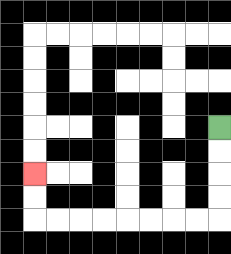{'start': '[9, 5]', 'end': '[1, 7]', 'path_directions': 'D,D,D,D,L,L,L,L,L,L,L,L,U,U', 'path_coordinates': '[[9, 5], [9, 6], [9, 7], [9, 8], [9, 9], [8, 9], [7, 9], [6, 9], [5, 9], [4, 9], [3, 9], [2, 9], [1, 9], [1, 8], [1, 7]]'}